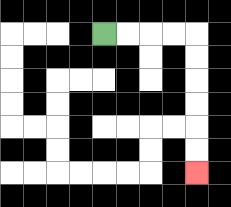{'start': '[4, 1]', 'end': '[8, 7]', 'path_directions': 'R,R,R,R,D,D,D,D,D,D', 'path_coordinates': '[[4, 1], [5, 1], [6, 1], [7, 1], [8, 1], [8, 2], [8, 3], [8, 4], [8, 5], [8, 6], [8, 7]]'}